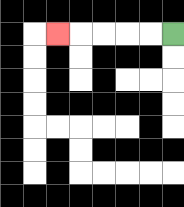{'start': '[7, 1]', 'end': '[2, 1]', 'path_directions': 'L,L,L,L,L', 'path_coordinates': '[[7, 1], [6, 1], [5, 1], [4, 1], [3, 1], [2, 1]]'}